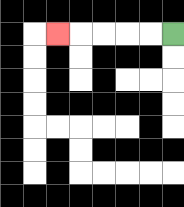{'start': '[7, 1]', 'end': '[2, 1]', 'path_directions': 'L,L,L,L,L', 'path_coordinates': '[[7, 1], [6, 1], [5, 1], [4, 1], [3, 1], [2, 1]]'}